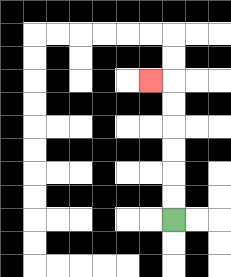{'start': '[7, 9]', 'end': '[6, 3]', 'path_directions': 'U,U,U,U,U,U,L', 'path_coordinates': '[[7, 9], [7, 8], [7, 7], [7, 6], [7, 5], [7, 4], [7, 3], [6, 3]]'}